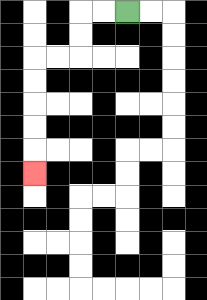{'start': '[5, 0]', 'end': '[1, 7]', 'path_directions': 'L,L,D,D,L,L,D,D,D,D,D', 'path_coordinates': '[[5, 0], [4, 0], [3, 0], [3, 1], [3, 2], [2, 2], [1, 2], [1, 3], [1, 4], [1, 5], [1, 6], [1, 7]]'}